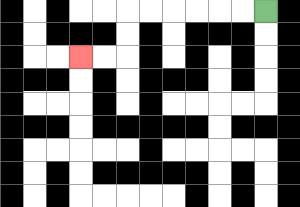{'start': '[11, 0]', 'end': '[3, 2]', 'path_directions': 'L,L,L,L,L,L,D,D,L,L', 'path_coordinates': '[[11, 0], [10, 0], [9, 0], [8, 0], [7, 0], [6, 0], [5, 0], [5, 1], [5, 2], [4, 2], [3, 2]]'}